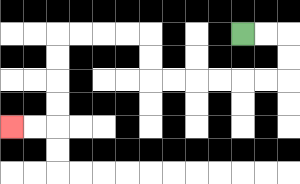{'start': '[10, 1]', 'end': '[0, 5]', 'path_directions': 'R,R,D,D,L,L,L,L,L,L,U,U,L,L,L,L,D,D,D,D,L,L', 'path_coordinates': '[[10, 1], [11, 1], [12, 1], [12, 2], [12, 3], [11, 3], [10, 3], [9, 3], [8, 3], [7, 3], [6, 3], [6, 2], [6, 1], [5, 1], [4, 1], [3, 1], [2, 1], [2, 2], [2, 3], [2, 4], [2, 5], [1, 5], [0, 5]]'}